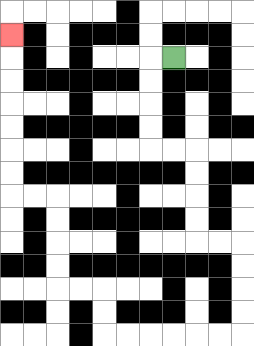{'start': '[7, 2]', 'end': '[0, 1]', 'path_directions': 'L,D,D,D,D,R,R,D,D,D,D,R,R,D,D,D,D,L,L,L,L,L,L,U,U,L,L,U,U,U,U,L,L,U,U,U,U,U,U,U', 'path_coordinates': '[[7, 2], [6, 2], [6, 3], [6, 4], [6, 5], [6, 6], [7, 6], [8, 6], [8, 7], [8, 8], [8, 9], [8, 10], [9, 10], [10, 10], [10, 11], [10, 12], [10, 13], [10, 14], [9, 14], [8, 14], [7, 14], [6, 14], [5, 14], [4, 14], [4, 13], [4, 12], [3, 12], [2, 12], [2, 11], [2, 10], [2, 9], [2, 8], [1, 8], [0, 8], [0, 7], [0, 6], [0, 5], [0, 4], [0, 3], [0, 2], [0, 1]]'}